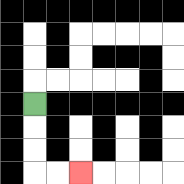{'start': '[1, 4]', 'end': '[3, 7]', 'path_directions': 'D,D,D,R,R', 'path_coordinates': '[[1, 4], [1, 5], [1, 6], [1, 7], [2, 7], [3, 7]]'}